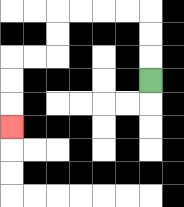{'start': '[6, 3]', 'end': '[0, 5]', 'path_directions': 'U,U,U,L,L,L,L,D,D,L,L,D,D,D', 'path_coordinates': '[[6, 3], [6, 2], [6, 1], [6, 0], [5, 0], [4, 0], [3, 0], [2, 0], [2, 1], [2, 2], [1, 2], [0, 2], [0, 3], [0, 4], [0, 5]]'}